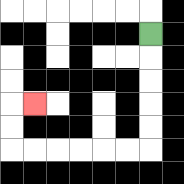{'start': '[6, 1]', 'end': '[1, 4]', 'path_directions': 'D,D,D,D,D,L,L,L,L,L,L,U,U,R', 'path_coordinates': '[[6, 1], [6, 2], [6, 3], [6, 4], [6, 5], [6, 6], [5, 6], [4, 6], [3, 6], [2, 6], [1, 6], [0, 6], [0, 5], [0, 4], [1, 4]]'}